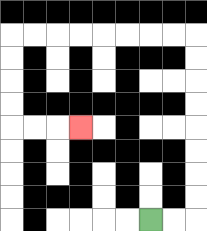{'start': '[6, 9]', 'end': '[3, 5]', 'path_directions': 'R,R,U,U,U,U,U,U,U,U,L,L,L,L,L,L,L,L,D,D,D,D,R,R,R', 'path_coordinates': '[[6, 9], [7, 9], [8, 9], [8, 8], [8, 7], [8, 6], [8, 5], [8, 4], [8, 3], [8, 2], [8, 1], [7, 1], [6, 1], [5, 1], [4, 1], [3, 1], [2, 1], [1, 1], [0, 1], [0, 2], [0, 3], [0, 4], [0, 5], [1, 5], [2, 5], [3, 5]]'}